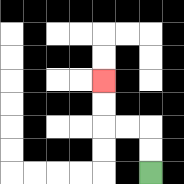{'start': '[6, 7]', 'end': '[4, 3]', 'path_directions': 'U,U,L,L,U,U', 'path_coordinates': '[[6, 7], [6, 6], [6, 5], [5, 5], [4, 5], [4, 4], [4, 3]]'}